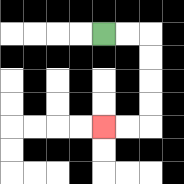{'start': '[4, 1]', 'end': '[4, 5]', 'path_directions': 'R,R,D,D,D,D,L,L', 'path_coordinates': '[[4, 1], [5, 1], [6, 1], [6, 2], [6, 3], [6, 4], [6, 5], [5, 5], [4, 5]]'}